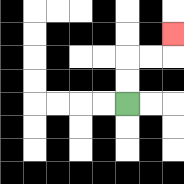{'start': '[5, 4]', 'end': '[7, 1]', 'path_directions': 'U,U,R,R,U', 'path_coordinates': '[[5, 4], [5, 3], [5, 2], [6, 2], [7, 2], [7, 1]]'}